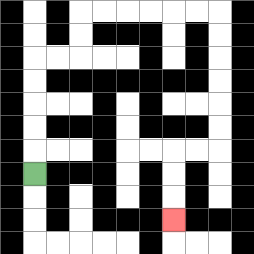{'start': '[1, 7]', 'end': '[7, 9]', 'path_directions': 'U,U,U,U,U,R,R,U,U,R,R,R,R,R,R,D,D,D,D,D,D,L,L,D,D,D', 'path_coordinates': '[[1, 7], [1, 6], [1, 5], [1, 4], [1, 3], [1, 2], [2, 2], [3, 2], [3, 1], [3, 0], [4, 0], [5, 0], [6, 0], [7, 0], [8, 0], [9, 0], [9, 1], [9, 2], [9, 3], [9, 4], [9, 5], [9, 6], [8, 6], [7, 6], [7, 7], [7, 8], [7, 9]]'}